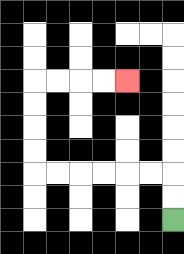{'start': '[7, 9]', 'end': '[5, 3]', 'path_directions': 'U,U,L,L,L,L,L,L,U,U,U,U,R,R,R,R', 'path_coordinates': '[[7, 9], [7, 8], [7, 7], [6, 7], [5, 7], [4, 7], [3, 7], [2, 7], [1, 7], [1, 6], [1, 5], [1, 4], [1, 3], [2, 3], [3, 3], [4, 3], [5, 3]]'}